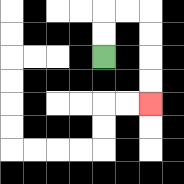{'start': '[4, 2]', 'end': '[6, 4]', 'path_directions': 'U,U,R,R,D,D,D,D', 'path_coordinates': '[[4, 2], [4, 1], [4, 0], [5, 0], [6, 0], [6, 1], [6, 2], [6, 3], [6, 4]]'}